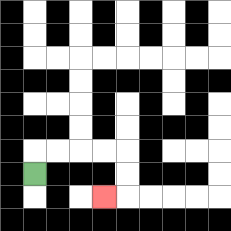{'start': '[1, 7]', 'end': '[4, 8]', 'path_directions': 'U,R,R,R,R,D,D,L', 'path_coordinates': '[[1, 7], [1, 6], [2, 6], [3, 6], [4, 6], [5, 6], [5, 7], [5, 8], [4, 8]]'}